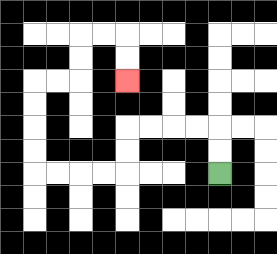{'start': '[9, 7]', 'end': '[5, 3]', 'path_directions': 'U,U,L,L,L,L,D,D,L,L,L,L,U,U,U,U,R,R,U,U,R,R,D,D', 'path_coordinates': '[[9, 7], [9, 6], [9, 5], [8, 5], [7, 5], [6, 5], [5, 5], [5, 6], [5, 7], [4, 7], [3, 7], [2, 7], [1, 7], [1, 6], [1, 5], [1, 4], [1, 3], [2, 3], [3, 3], [3, 2], [3, 1], [4, 1], [5, 1], [5, 2], [5, 3]]'}